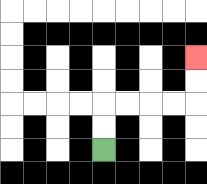{'start': '[4, 6]', 'end': '[8, 2]', 'path_directions': 'U,U,R,R,R,R,U,U', 'path_coordinates': '[[4, 6], [4, 5], [4, 4], [5, 4], [6, 4], [7, 4], [8, 4], [8, 3], [8, 2]]'}